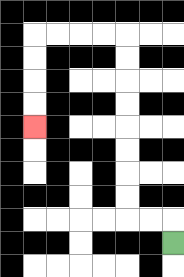{'start': '[7, 10]', 'end': '[1, 5]', 'path_directions': 'U,L,L,U,U,U,U,U,U,U,U,L,L,L,L,D,D,D,D', 'path_coordinates': '[[7, 10], [7, 9], [6, 9], [5, 9], [5, 8], [5, 7], [5, 6], [5, 5], [5, 4], [5, 3], [5, 2], [5, 1], [4, 1], [3, 1], [2, 1], [1, 1], [1, 2], [1, 3], [1, 4], [1, 5]]'}